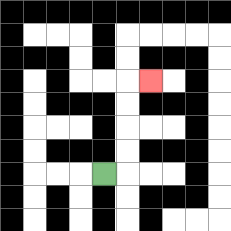{'start': '[4, 7]', 'end': '[6, 3]', 'path_directions': 'R,U,U,U,U,R', 'path_coordinates': '[[4, 7], [5, 7], [5, 6], [5, 5], [5, 4], [5, 3], [6, 3]]'}